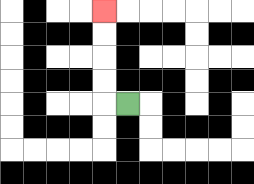{'start': '[5, 4]', 'end': '[4, 0]', 'path_directions': 'L,U,U,U,U', 'path_coordinates': '[[5, 4], [4, 4], [4, 3], [4, 2], [4, 1], [4, 0]]'}